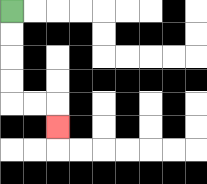{'start': '[0, 0]', 'end': '[2, 5]', 'path_directions': 'D,D,D,D,R,R,D', 'path_coordinates': '[[0, 0], [0, 1], [0, 2], [0, 3], [0, 4], [1, 4], [2, 4], [2, 5]]'}